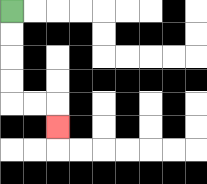{'start': '[0, 0]', 'end': '[2, 5]', 'path_directions': 'D,D,D,D,R,R,D', 'path_coordinates': '[[0, 0], [0, 1], [0, 2], [0, 3], [0, 4], [1, 4], [2, 4], [2, 5]]'}